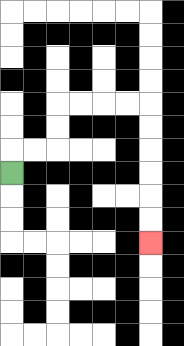{'start': '[0, 7]', 'end': '[6, 10]', 'path_directions': 'U,R,R,U,U,R,R,R,R,D,D,D,D,D,D', 'path_coordinates': '[[0, 7], [0, 6], [1, 6], [2, 6], [2, 5], [2, 4], [3, 4], [4, 4], [5, 4], [6, 4], [6, 5], [6, 6], [6, 7], [6, 8], [6, 9], [6, 10]]'}